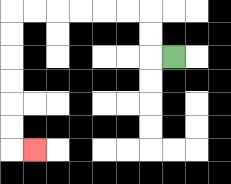{'start': '[7, 2]', 'end': '[1, 6]', 'path_directions': 'L,U,U,L,L,L,L,L,L,D,D,D,D,D,D,R', 'path_coordinates': '[[7, 2], [6, 2], [6, 1], [6, 0], [5, 0], [4, 0], [3, 0], [2, 0], [1, 0], [0, 0], [0, 1], [0, 2], [0, 3], [0, 4], [0, 5], [0, 6], [1, 6]]'}